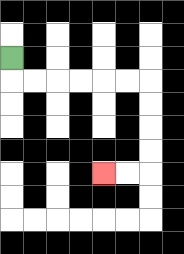{'start': '[0, 2]', 'end': '[4, 7]', 'path_directions': 'D,R,R,R,R,R,R,D,D,D,D,L,L', 'path_coordinates': '[[0, 2], [0, 3], [1, 3], [2, 3], [3, 3], [4, 3], [5, 3], [6, 3], [6, 4], [6, 5], [6, 6], [6, 7], [5, 7], [4, 7]]'}